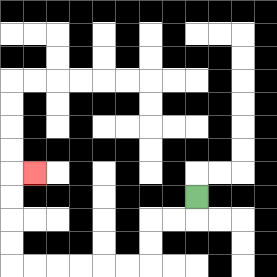{'start': '[8, 8]', 'end': '[1, 7]', 'path_directions': 'D,L,L,D,D,L,L,L,L,L,L,U,U,U,U,R', 'path_coordinates': '[[8, 8], [8, 9], [7, 9], [6, 9], [6, 10], [6, 11], [5, 11], [4, 11], [3, 11], [2, 11], [1, 11], [0, 11], [0, 10], [0, 9], [0, 8], [0, 7], [1, 7]]'}